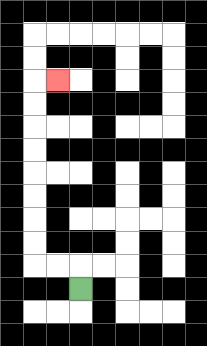{'start': '[3, 12]', 'end': '[2, 3]', 'path_directions': 'U,L,L,U,U,U,U,U,U,U,U,R', 'path_coordinates': '[[3, 12], [3, 11], [2, 11], [1, 11], [1, 10], [1, 9], [1, 8], [1, 7], [1, 6], [1, 5], [1, 4], [1, 3], [2, 3]]'}